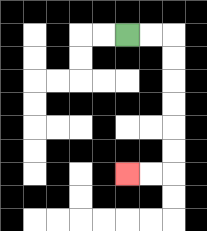{'start': '[5, 1]', 'end': '[5, 7]', 'path_directions': 'R,R,D,D,D,D,D,D,L,L', 'path_coordinates': '[[5, 1], [6, 1], [7, 1], [7, 2], [7, 3], [7, 4], [7, 5], [7, 6], [7, 7], [6, 7], [5, 7]]'}